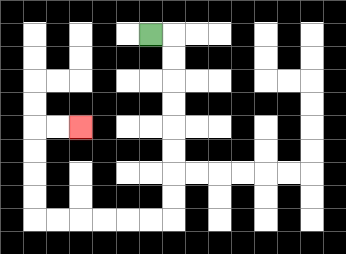{'start': '[6, 1]', 'end': '[3, 5]', 'path_directions': 'R,D,D,D,D,D,D,D,D,L,L,L,L,L,L,U,U,U,U,R,R', 'path_coordinates': '[[6, 1], [7, 1], [7, 2], [7, 3], [7, 4], [7, 5], [7, 6], [7, 7], [7, 8], [7, 9], [6, 9], [5, 9], [4, 9], [3, 9], [2, 9], [1, 9], [1, 8], [1, 7], [1, 6], [1, 5], [2, 5], [3, 5]]'}